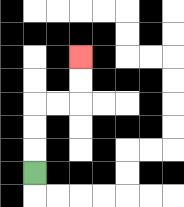{'start': '[1, 7]', 'end': '[3, 2]', 'path_directions': 'U,U,U,R,R,U,U', 'path_coordinates': '[[1, 7], [1, 6], [1, 5], [1, 4], [2, 4], [3, 4], [3, 3], [3, 2]]'}